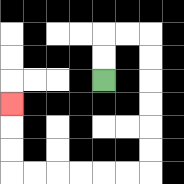{'start': '[4, 3]', 'end': '[0, 4]', 'path_directions': 'U,U,R,R,D,D,D,D,D,D,L,L,L,L,L,L,U,U,U', 'path_coordinates': '[[4, 3], [4, 2], [4, 1], [5, 1], [6, 1], [6, 2], [6, 3], [6, 4], [6, 5], [6, 6], [6, 7], [5, 7], [4, 7], [3, 7], [2, 7], [1, 7], [0, 7], [0, 6], [0, 5], [0, 4]]'}